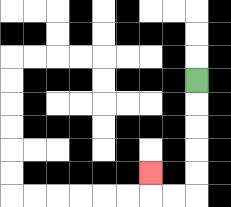{'start': '[8, 3]', 'end': '[6, 7]', 'path_directions': 'D,D,D,D,D,L,L,U', 'path_coordinates': '[[8, 3], [8, 4], [8, 5], [8, 6], [8, 7], [8, 8], [7, 8], [6, 8], [6, 7]]'}